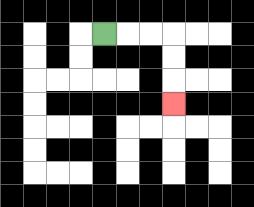{'start': '[4, 1]', 'end': '[7, 4]', 'path_directions': 'R,R,R,D,D,D', 'path_coordinates': '[[4, 1], [5, 1], [6, 1], [7, 1], [7, 2], [7, 3], [7, 4]]'}